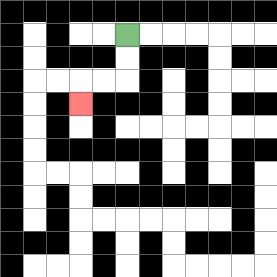{'start': '[5, 1]', 'end': '[3, 4]', 'path_directions': 'D,D,L,L,D', 'path_coordinates': '[[5, 1], [5, 2], [5, 3], [4, 3], [3, 3], [3, 4]]'}